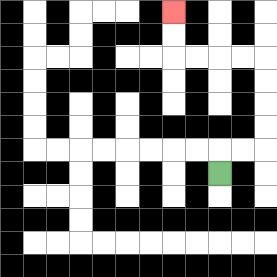{'start': '[9, 7]', 'end': '[7, 0]', 'path_directions': 'U,R,R,U,U,U,U,L,L,L,L,U,U', 'path_coordinates': '[[9, 7], [9, 6], [10, 6], [11, 6], [11, 5], [11, 4], [11, 3], [11, 2], [10, 2], [9, 2], [8, 2], [7, 2], [7, 1], [7, 0]]'}